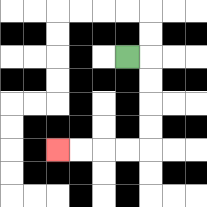{'start': '[5, 2]', 'end': '[2, 6]', 'path_directions': 'R,D,D,D,D,L,L,L,L', 'path_coordinates': '[[5, 2], [6, 2], [6, 3], [6, 4], [6, 5], [6, 6], [5, 6], [4, 6], [3, 6], [2, 6]]'}